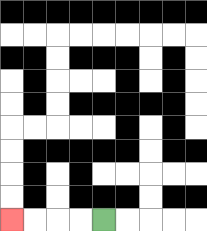{'start': '[4, 9]', 'end': '[0, 9]', 'path_directions': 'L,L,L,L', 'path_coordinates': '[[4, 9], [3, 9], [2, 9], [1, 9], [0, 9]]'}